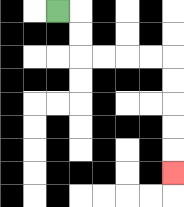{'start': '[2, 0]', 'end': '[7, 7]', 'path_directions': 'R,D,D,R,R,R,R,D,D,D,D,D', 'path_coordinates': '[[2, 0], [3, 0], [3, 1], [3, 2], [4, 2], [5, 2], [6, 2], [7, 2], [7, 3], [7, 4], [7, 5], [7, 6], [7, 7]]'}